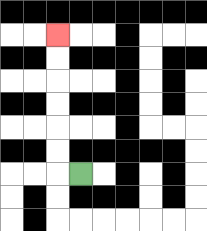{'start': '[3, 7]', 'end': '[2, 1]', 'path_directions': 'L,U,U,U,U,U,U', 'path_coordinates': '[[3, 7], [2, 7], [2, 6], [2, 5], [2, 4], [2, 3], [2, 2], [2, 1]]'}